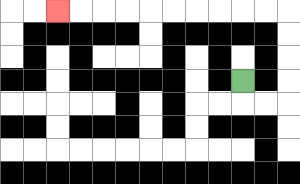{'start': '[10, 3]', 'end': '[2, 0]', 'path_directions': 'D,R,R,U,U,U,U,L,L,L,L,L,L,L,L,L,L', 'path_coordinates': '[[10, 3], [10, 4], [11, 4], [12, 4], [12, 3], [12, 2], [12, 1], [12, 0], [11, 0], [10, 0], [9, 0], [8, 0], [7, 0], [6, 0], [5, 0], [4, 0], [3, 0], [2, 0]]'}